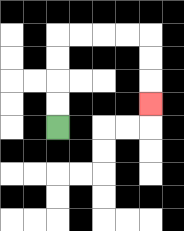{'start': '[2, 5]', 'end': '[6, 4]', 'path_directions': 'U,U,U,U,R,R,R,R,D,D,D', 'path_coordinates': '[[2, 5], [2, 4], [2, 3], [2, 2], [2, 1], [3, 1], [4, 1], [5, 1], [6, 1], [6, 2], [6, 3], [6, 4]]'}